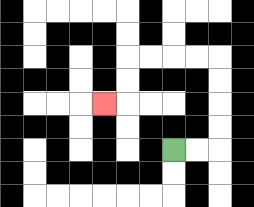{'start': '[7, 6]', 'end': '[4, 4]', 'path_directions': 'R,R,U,U,U,U,L,L,L,L,D,D,L', 'path_coordinates': '[[7, 6], [8, 6], [9, 6], [9, 5], [9, 4], [9, 3], [9, 2], [8, 2], [7, 2], [6, 2], [5, 2], [5, 3], [5, 4], [4, 4]]'}